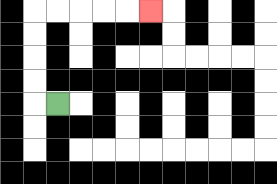{'start': '[2, 4]', 'end': '[6, 0]', 'path_directions': 'L,U,U,U,U,R,R,R,R,R', 'path_coordinates': '[[2, 4], [1, 4], [1, 3], [1, 2], [1, 1], [1, 0], [2, 0], [3, 0], [4, 0], [5, 0], [6, 0]]'}